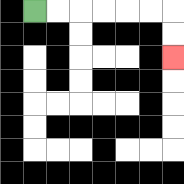{'start': '[1, 0]', 'end': '[7, 2]', 'path_directions': 'R,R,R,R,R,R,D,D', 'path_coordinates': '[[1, 0], [2, 0], [3, 0], [4, 0], [5, 0], [6, 0], [7, 0], [7, 1], [7, 2]]'}